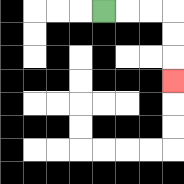{'start': '[4, 0]', 'end': '[7, 3]', 'path_directions': 'R,R,R,D,D,D', 'path_coordinates': '[[4, 0], [5, 0], [6, 0], [7, 0], [7, 1], [7, 2], [7, 3]]'}